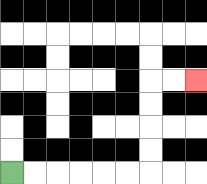{'start': '[0, 7]', 'end': '[8, 3]', 'path_directions': 'R,R,R,R,R,R,U,U,U,U,R,R', 'path_coordinates': '[[0, 7], [1, 7], [2, 7], [3, 7], [4, 7], [5, 7], [6, 7], [6, 6], [6, 5], [6, 4], [6, 3], [7, 3], [8, 3]]'}